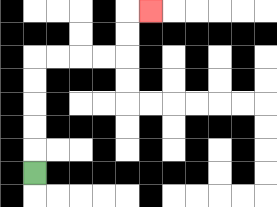{'start': '[1, 7]', 'end': '[6, 0]', 'path_directions': 'U,U,U,U,U,R,R,R,R,U,U,R', 'path_coordinates': '[[1, 7], [1, 6], [1, 5], [1, 4], [1, 3], [1, 2], [2, 2], [3, 2], [4, 2], [5, 2], [5, 1], [5, 0], [6, 0]]'}